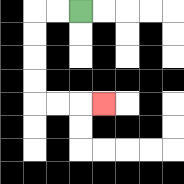{'start': '[3, 0]', 'end': '[4, 4]', 'path_directions': 'L,L,D,D,D,D,R,R,R', 'path_coordinates': '[[3, 0], [2, 0], [1, 0], [1, 1], [1, 2], [1, 3], [1, 4], [2, 4], [3, 4], [4, 4]]'}